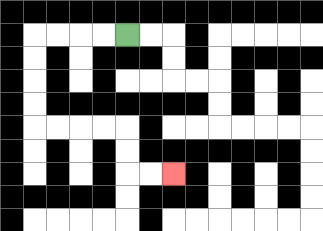{'start': '[5, 1]', 'end': '[7, 7]', 'path_directions': 'L,L,L,L,D,D,D,D,R,R,R,R,D,D,R,R', 'path_coordinates': '[[5, 1], [4, 1], [3, 1], [2, 1], [1, 1], [1, 2], [1, 3], [1, 4], [1, 5], [2, 5], [3, 5], [4, 5], [5, 5], [5, 6], [5, 7], [6, 7], [7, 7]]'}